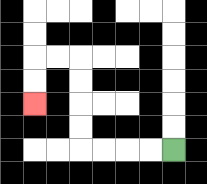{'start': '[7, 6]', 'end': '[1, 4]', 'path_directions': 'L,L,L,L,U,U,U,U,L,L,D,D', 'path_coordinates': '[[7, 6], [6, 6], [5, 6], [4, 6], [3, 6], [3, 5], [3, 4], [3, 3], [3, 2], [2, 2], [1, 2], [1, 3], [1, 4]]'}